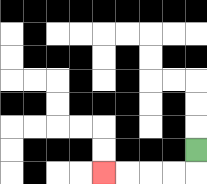{'start': '[8, 6]', 'end': '[4, 7]', 'path_directions': 'D,L,L,L,L', 'path_coordinates': '[[8, 6], [8, 7], [7, 7], [6, 7], [5, 7], [4, 7]]'}